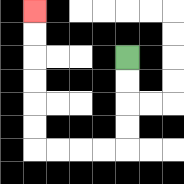{'start': '[5, 2]', 'end': '[1, 0]', 'path_directions': 'D,D,D,D,L,L,L,L,U,U,U,U,U,U', 'path_coordinates': '[[5, 2], [5, 3], [5, 4], [5, 5], [5, 6], [4, 6], [3, 6], [2, 6], [1, 6], [1, 5], [1, 4], [1, 3], [1, 2], [1, 1], [1, 0]]'}